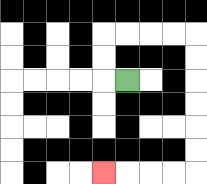{'start': '[5, 3]', 'end': '[4, 7]', 'path_directions': 'L,U,U,R,R,R,R,D,D,D,D,D,D,L,L,L,L', 'path_coordinates': '[[5, 3], [4, 3], [4, 2], [4, 1], [5, 1], [6, 1], [7, 1], [8, 1], [8, 2], [8, 3], [8, 4], [8, 5], [8, 6], [8, 7], [7, 7], [6, 7], [5, 7], [4, 7]]'}